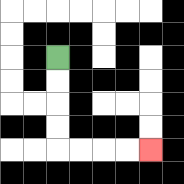{'start': '[2, 2]', 'end': '[6, 6]', 'path_directions': 'D,D,D,D,R,R,R,R', 'path_coordinates': '[[2, 2], [2, 3], [2, 4], [2, 5], [2, 6], [3, 6], [4, 6], [5, 6], [6, 6]]'}